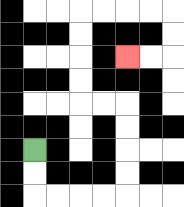{'start': '[1, 6]', 'end': '[5, 2]', 'path_directions': 'D,D,R,R,R,R,U,U,U,U,L,L,U,U,U,U,R,R,R,R,D,D,L,L', 'path_coordinates': '[[1, 6], [1, 7], [1, 8], [2, 8], [3, 8], [4, 8], [5, 8], [5, 7], [5, 6], [5, 5], [5, 4], [4, 4], [3, 4], [3, 3], [3, 2], [3, 1], [3, 0], [4, 0], [5, 0], [6, 0], [7, 0], [7, 1], [7, 2], [6, 2], [5, 2]]'}